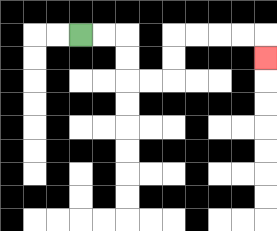{'start': '[3, 1]', 'end': '[11, 2]', 'path_directions': 'R,R,D,D,R,R,U,U,R,R,R,R,D', 'path_coordinates': '[[3, 1], [4, 1], [5, 1], [5, 2], [5, 3], [6, 3], [7, 3], [7, 2], [7, 1], [8, 1], [9, 1], [10, 1], [11, 1], [11, 2]]'}